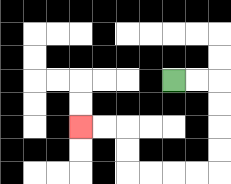{'start': '[7, 3]', 'end': '[3, 5]', 'path_directions': 'R,R,D,D,D,D,L,L,L,L,U,U,L,L', 'path_coordinates': '[[7, 3], [8, 3], [9, 3], [9, 4], [9, 5], [9, 6], [9, 7], [8, 7], [7, 7], [6, 7], [5, 7], [5, 6], [5, 5], [4, 5], [3, 5]]'}